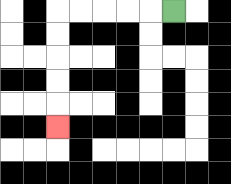{'start': '[7, 0]', 'end': '[2, 5]', 'path_directions': 'L,L,L,L,L,D,D,D,D,D', 'path_coordinates': '[[7, 0], [6, 0], [5, 0], [4, 0], [3, 0], [2, 0], [2, 1], [2, 2], [2, 3], [2, 4], [2, 5]]'}